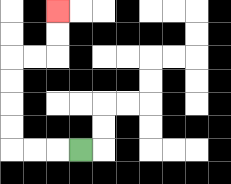{'start': '[3, 6]', 'end': '[2, 0]', 'path_directions': 'L,L,L,U,U,U,U,R,R,U,U', 'path_coordinates': '[[3, 6], [2, 6], [1, 6], [0, 6], [0, 5], [0, 4], [0, 3], [0, 2], [1, 2], [2, 2], [2, 1], [2, 0]]'}